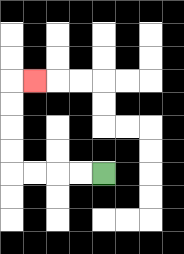{'start': '[4, 7]', 'end': '[1, 3]', 'path_directions': 'L,L,L,L,U,U,U,U,R', 'path_coordinates': '[[4, 7], [3, 7], [2, 7], [1, 7], [0, 7], [0, 6], [0, 5], [0, 4], [0, 3], [1, 3]]'}